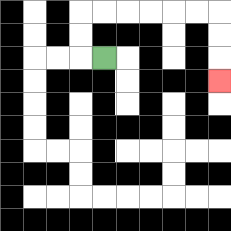{'start': '[4, 2]', 'end': '[9, 3]', 'path_directions': 'L,U,U,R,R,R,R,R,R,D,D,D', 'path_coordinates': '[[4, 2], [3, 2], [3, 1], [3, 0], [4, 0], [5, 0], [6, 0], [7, 0], [8, 0], [9, 0], [9, 1], [9, 2], [9, 3]]'}